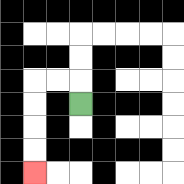{'start': '[3, 4]', 'end': '[1, 7]', 'path_directions': 'U,L,L,D,D,D,D', 'path_coordinates': '[[3, 4], [3, 3], [2, 3], [1, 3], [1, 4], [1, 5], [1, 6], [1, 7]]'}